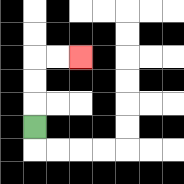{'start': '[1, 5]', 'end': '[3, 2]', 'path_directions': 'U,U,U,R,R', 'path_coordinates': '[[1, 5], [1, 4], [1, 3], [1, 2], [2, 2], [3, 2]]'}